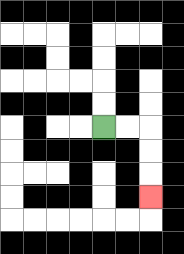{'start': '[4, 5]', 'end': '[6, 8]', 'path_directions': 'R,R,D,D,D', 'path_coordinates': '[[4, 5], [5, 5], [6, 5], [6, 6], [6, 7], [6, 8]]'}